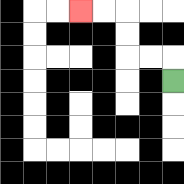{'start': '[7, 3]', 'end': '[3, 0]', 'path_directions': 'U,L,L,U,U,L,L', 'path_coordinates': '[[7, 3], [7, 2], [6, 2], [5, 2], [5, 1], [5, 0], [4, 0], [3, 0]]'}